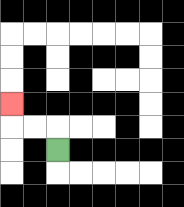{'start': '[2, 6]', 'end': '[0, 4]', 'path_directions': 'U,L,L,U', 'path_coordinates': '[[2, 6], [2, 5], [1, 5], [0, 5], [0, 4]]'}